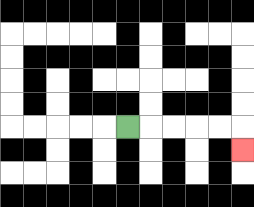{'start': '[5, 5]', 'end': '[10, 6]', 'path_directions': 'R,R,R,R,R,D', 'path_coordinates': '[[5, 5], [6, 5], [7, 5], [8, 5], [9, 5], [10, 5], [10, 6]]'}